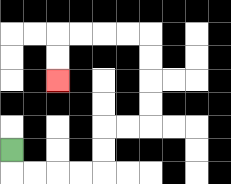{'start': '[0, 6]', 'end': '[2, 3]', 'path_directions': 'D,R,R,R,R,U,U,R,R,U,U,U,U,L,L,L,L,D,D', 'path_coordinates': '[[0, 6], [0, 7], [1, 7], [2, 7], [3, 7], [4, 7], [4, 6], [4, 5], [5, 5], [6, 5], [6, 4], [6, 3], [6, 2], [6, 1], [5, 1], [4, 1], [3, 1], [2, 1], [2, 2], [2, 3]]'}